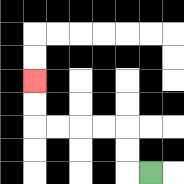{'start': '[6, 7]', 'end': '[1, 3]', 'path_directions': 'L,U,U,L,L,L,L,U,U', 'path_coordinates': '[[6, 7], [5, 7], [5, 6], [5, 5], [4, 5], [3, 5], [2, 5], [1, 5], [1, 4], [1, 3]]'}